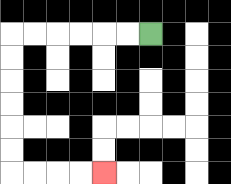{'start': '[6, 1]', 'end': '[4, 7]', 'path_directions': 'L,L,L,L,L,L,D,D,D,D,D,D,R,R,R,R', 'path_coordinates': '[[6, 1], [5, 1], [4, 1], [3, 1], [2, 1], [1, 1], [0, 1], [0, 2], [0, 3], [0, 4], [0, 5], [0, 6], [0, 7], [1, 7], [2, 7], [3, 7], [4, 7]]'}